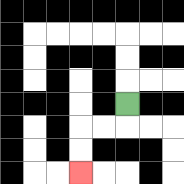{'start': '[5, 4]', 'end': '[3, 7]', 'path_directions': 'D,L,L,D,D', 'path_coordinates': '[[5, 4], [5, 5], [4, 5], [3, 5], [3, 6], [3, 7]]'}